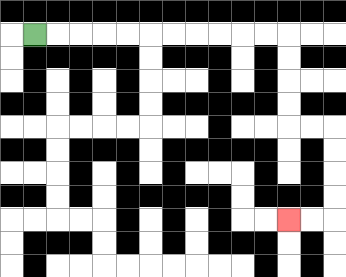{'start': '[1, 1]', 'end': '[12, 9]', 'path_directions': 'R,R,R,R,R,R,R,R,R,R,R,D,D,D,D,R,R,D,D,D,D,L,L', 'path_coordinates': '[[1, 1], [2, 1], [3, 1], [4, 1], [5, 1], [6, 1], [7, 1], [8, 1], [9, 1], [10, 1], [11, 1], [12, 1], [12, 2], [12, 3], [12, 4], [12, 5], [13, 5], [14, 5], [14, 6], [14, 7], [14, 8], [14, 9], [13, 9], [12, 9]]'}